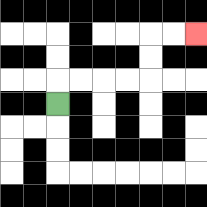{'start': '[2, 4]', 'end': '[8, 1]', 'path_directions': 'U,R,R,R,R,U,U,R,R', 'path_coordinates': '[[2, 4], [2, 3], [3, 3], [4, 3], [5, 3], [6, 3], [6, 2], [6, 1], [7, 1], [8, 1]]'}